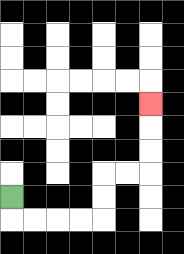{'start': '[0, 8]', 'end': '[6, 4]', 'path_directions': 'D,R,R,R,R,U,U,R,R,U,U,U', 'path_coordinates': '[[0, 8], [0, 9], [1, 9], [2, 9], [3, 9], [4, 9], [4, 8], [4, 7], [5, 7], [6, 7], [6, 6], [6, 5], [6, 4]]'}